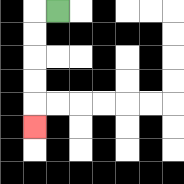{'start': '[2, 0]', 'end': '[1, 5]', 'path_directions': 'L,D,D,D,D,D', 'path_coordinates': '[[2, 0], [1, 0], [1, 1], [1, 2], [1, 3], [1, 4], [1, 5]]'}